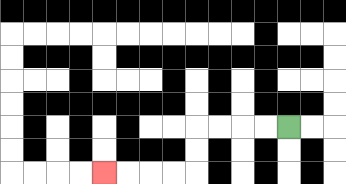{'start': '[12, 5]', 'end': '[4, 7]', 'path_directions': 'L,L,L,L,D,D,L,L,L,L', 'path_coordinates': '[[12, 5], [11, 5], [10, 5], [9, 5], [8, 5], [8, 6], [8, 7], [7, 7], [6, 7], [5, 7], [4, 7]]'}